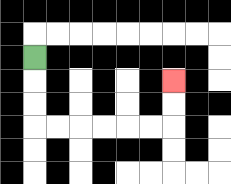{'start': '[1, 2]', 'end': '[7, 3]', 'path_directions': 'D,D,D,R,R,R,R,R,R,U,U', 'path_coordinates': '[[1, 2], [1, 3], [1, 4], [1, 5], [2, 5], [3, 5], [4, 5], [5, 5], [6, 5], [7, 5], [7, 4], [7, 3]]'}